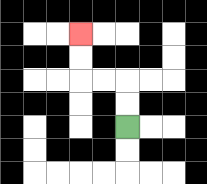{'start': '[5, 5]', 'end': '[3, 1]', 'path_directions': 'U,U,L,L,U,U', 'path_coordinates': '[[5, 5], [5, 4], [5, 3], [4, 3], [3, 3], [3, 2], [3, 1]]'}